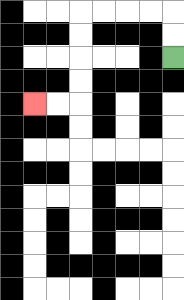{'start': '[7, 2]', 'end': '[1, 4]', 'path_directions': 'U,U,L,L,L,L,D,D,D,D,L,L', 'path_coordinates': '[[7, 2], [7, 1], [7, 0], [6, 0], [5, 0], [4, 0], [3, 0], [3, 1], [3, 2], [3, 3], [3, 4], [2, 4], [1, 4]]'}